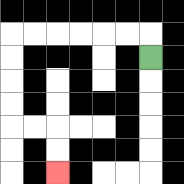{'start': '[6, 2]', 'end': '[2, 7]', 'path_directions': 'U,L,L,L,L,L,L,D,D,D,D,R,R,D,D', 'path_coordinates': '[[6, 2], [6, 1], [5, 1], [4, 1], [3, 1], [2, 1], [1, 1], [0, 1], [0, 2], [0, 3], [0, 4], [0, 5], [1, 5], [2, 5], [2, 6], [2, 7]]'}